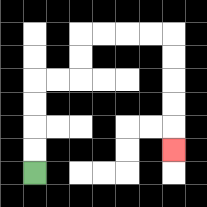{'start': '[1, 7]', 'end': '[7, 6]', 'path_directions': 'U,U,U,U,R,R,U,U,R,R,R,R,D,D,D,D,D', 'path_coordinates': '[[1, 7], [1, 6], [1, 5], [1, 4], [1, 3], [2, 3], [3, 3], [3, 2], [3, 1], [4, 1], [5, 1], [6, 1], [7, 1], [7, 2], [7, 3], [7, 4], [7, 5], [7, 6]]'}